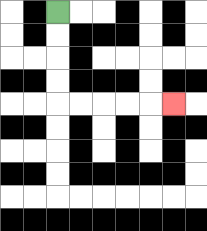{'start': '[2, 0]', 'end': '[7, 4]', 'path_directions': 'D,D,D,D,R,R,R,R,R', 'path_coordinates': '[[2, 0], [2, 1], [2, 2], [2, 3], [2, 4], [3, 4], [4, 4], [5, 4], [6, 4], [7, 4]]'}